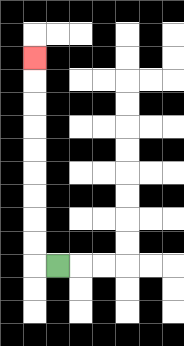{'start': '[2, 11]', 'end': '[1, 2]', 'path_directions': 'L,U,U,U,U,U,U,U,U,U', 'path_coordinates': '[[2, 11], [1, 11], [1, 10], [1, 9], [1, 8], [1, 7], [1, 6], [1, 5], [1, 4], [1, 3], [1, 2]]'}